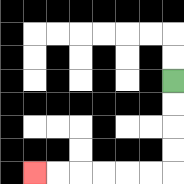{'start': '[7, 3]', 'end': '[1, 7]', 'path_directions': 'D,D,D,D,L,L,L,L,L,L', 'path_coordinates': '[[7, 3], [7, 4], [7, 5], [7, 6], [7, 7], [6, 7], [5, 7], [4, 7], [3, 7], [2, 7], [1, 7]]'}